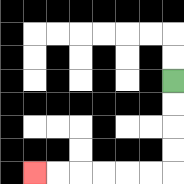{'start': '[7, 3]', 'end': '[1, 7]', 'path_directions': 'D,D,D,D,L,L,L,L,L,L', 'path_coordinates': '[[7, 3], [7, 4], [7, 5], [7, 6], [7, 7], [6, 7], [5, 7], [4, 7], [3, 7], [2, 7], [1, 7]]'}